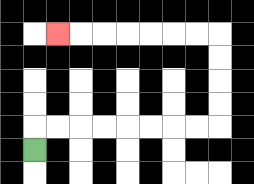{'start': '[1, 6]', 'end': '[2, 1]', 'path_directions': 'U,R,R,R,R,R,R,R,R,U,U,U,U,L,L,L,L,L,L,L', 'path_coordinates': '[[1, 6], [1, 5], [2, 5], [3, 5], [4, 5], [5, 5], [6, 5], [7, 5], [8, 5], [9, 5], [9, 4], [9, 3], [9, 2], [9, 1], [8, 1], [7, 1], [6, 1], [5, 1], [4, 1], [3, 1], [2, 1]]'}